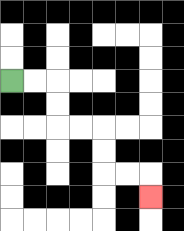{'start': '[0, 3]', 'end': '[6, 8]', 'path_directions': 'R,R,D,D,R,R,D,D,R,R,D', 'path_coordinates': '[[0, 3], [1, 3], [2, 3], [2, 4], [2, 5], [3, 5], [4, 5], [4, 6], [4, 7], [5, 7], [6, 7], [6, 8]]'}